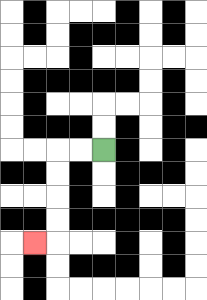{'start': '[4, 6]', 'end': '[1, 10]', 'path_directions': 'L,L,D,D,D,D,L', 'path_coordinates': '[[4, 6], [3, 6], [2, 6], [2, 7], [2, 8], [2, 9], [2, 10], [1, 10]]'}